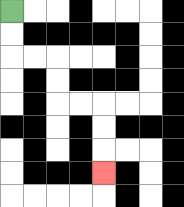{'start': '[0, 0]', 'end': '[4, 7]', 'path_directions': 'D,D,R,R,D,D,R,R,D,D,D', 'path_coordinates': '[[0, 0], [0, 1], [0, 2], [1, 2], [2, 2], [2, 3], [2, 4], [3, 4], [4, 4], [4, 5], [4, 6], [4, 7]]'}